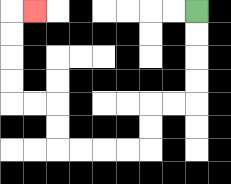{'start': '[8, 0]', 'end': '[1, 0]', 'path_directions': 'D,D,D,D,L,L,D,D,L,L,L,L,U,U,L,L,U,U,U,U,R', 'path_coordinates': '[[8, 0], [8, 1], [8, 2], [8, 3], [8, 4], [7, 4], [6, 4], [6, 5], [6, 6], [5, 6], [4, 6], [3, 6], [2, 6], [2, 5], [2, 4], [1, 4], [0, 4], [0, 3], [0, 2], [0, 1], [0, 0], [1, 0]]'}